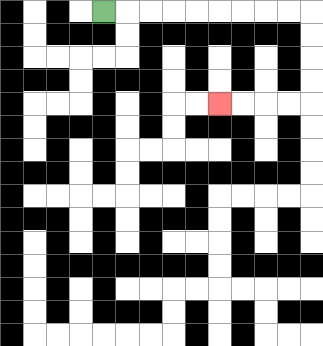{'start': '[4, 0]', 'end': '[9, 4]', 'path_directions': 'R,R,R,R,R,R,R,R,R,D,D,D,D,L,L,L,L', 'path_coordinates': '[[4, 0], [5, 0], [6, 0], [7, 0], [8, 0], [9, 0], [10, 0], [11, 0], [12, 0], [13, 0], [13, 1], [13, 2], [13, 3], [13, 4], [12, 4], [11, 4], [10, 4], [9, 4]]'}